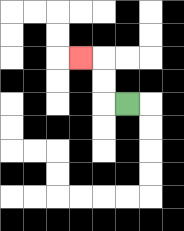{'start': '[5, 4]', 'end': '[3, 2]', 'path_directions': 'L,U,U,L', 'path_coordinates': '[[5, 4], [4, 4], [4, 3], [4, 2], [3, 2]]'}